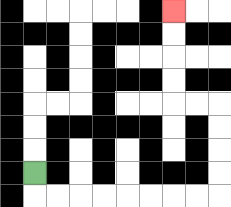{'start': '[1, 7]', 'end': '[7, 0]', 'path_directions': 'D,R,R,R,R,R,R,R,R,U,U,U,U,L,L,U,U,U,U', 'path_coordinates': '[[1, 7], [1, 8], [2, 8], [3, 8], [4, 8], [5, 8], [6, 8], [7, 8], [8, 8], [9, 8], [9, 7], [9, 6], [9, 5], [9, 4], [8, 4], [7, 4], [7, 3], [7, 2], [7, 1], [7, 0]]'}